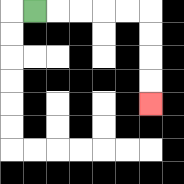{'start': '[1, 0]', 'end': '[6, 4]', 'path_directions': 'R,R,R,R,R,D,D,D,D', 'path_coordinates': '[[1, 0], [2, 0], [3, 0], [4, 0], [5, 0], [6, 0], [6, 1], [6, 2], [6, 3], [6, 4]]'}